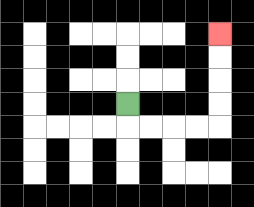{'start': '[5, 4]', 'end': '[9, 1]', 'path_directions': 'D,R,R,R,R,U,U,U,U', 'path_coordinates': '[[5, 4], [5, 5], [6, 5], [7, 5], [8, 5], [9, 5], [9, 4], [9, 3], [9, 2], [9, 1]]'}